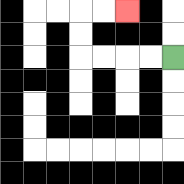{'start': '[7, 2]', 'end': '[5, 0]', 'path_directions': 'L,L,L,L,U,U,R,R', 'path_coordinates': '[[7, 2], [6, 2], [5, 2], [4, 2], [3, 2], [3, 1], [3, 0], [4, 0], [5, 0]]'}